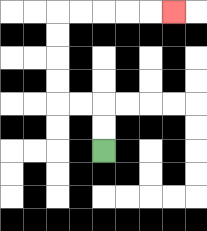{'start': '[4, 6]', 'end': '[7, 0]', 'path_directions': 'U,U,L,L,U,U,U,U,R,R,R,R,R', 'path_coordinates': '[[4, 6], [4, 5], [4, 4], [3, 4], [2, 4], [2, 3], [2, 2], [2, 1], [2, 0], [3, 0], [4, 0], [5, 0], [6, 0], [7, 0]]'}